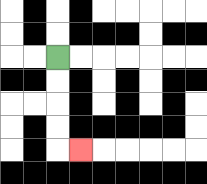{'start': '[2, 2]', 'end': '[3, 6]', 'path_directions': 'D,D,D,D,R', 'path_coordinates': '[[2, 2], [2, 3], [2, 4], [2, 5], [2, 6], [3, 6]]'}